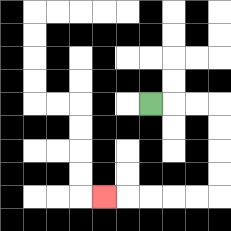{'start': '[6, 4]', 'end': '[4, 8]', 'path_directions': 'R,R,R,D,D,D,D,L,L,L,L,L', 'path_coordinates': '[[6, 4], [7, 4], [8, 4], [9, 4], [9, 5], [9, 6], [9, 7], [9, 8], [8, 8], [7, 8], [6, 8], [5, 8], [4, 8]]'}